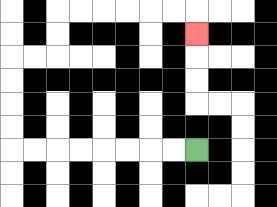{'start': '[8, 6]', 'end': '[8, 1]', 'path_directions': 'L,L,L,L,L,L,L,L,U,U,U,U,R,R,U,U,R,R,R,R,R,R,D', 'path_coordinates': '[[8, 6], [7, 6], [6, 6], [5, 6], [4, 6], [3, 6], [2, 6], [1, 6], [0, 6], [0, 5], [0, 4], [0, 3], [0, 2], [1, 2], [2, 2], [2, 1], [2, 0], [3, 0], [4, 0], [5, 0], [6, 0], [7, 0], [8, 0], [8, 1]]'}